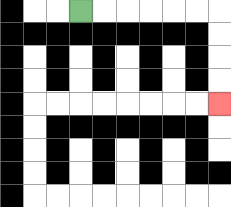{'start': '[3, 0]', 'end': '[9, 4]', 'path_directions': 'R,R,R,R,R,R,D,D,D,D', 'path_coordinates': '[[3, 0], [4, 0], [5, 0], [6, 0], [7, 0], [8, 0], [9, 0], [9, 1], [9, 2], [9, 3], [9, 4]]'}